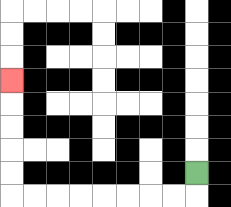{'start': '[8, 7]', 'end': '[0, 3]', 'path_directions': 'D,L,L,L,L,L,L,L,L,U,U,U,U,U', 'path_coordinates': '[[8, 7], [8, 8], [7, 8], [6, 8], [5, 8], [4, 8], [3, 8], [2, 8], [1, 8], [0, 8], [0, 7], [0, 6], [0, 5], [0, 4], [0, 3]]'}